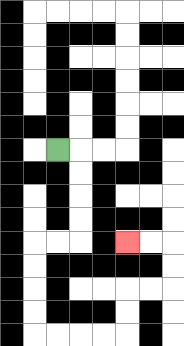{'start': '[2, 6]', 'end': '[5, 10]', 'path_directions': 'R,D,D,D,D,L,L,D,D,D,D,R,R,R,R,U,U,R,R,U,U,L,L', 'path_coordinates': '[[2, 6], [3, 6], [3, 7], [3, 8], [3, 9], [3, 10], [2, 10], [1, 10], [1, 11], [1, 12], [1, 13], [1, 14], [2, 14], [3, 14], [4, 14], [5, 14], [5, 13], [5, 12], [6, 12], [7, 12], [7, 11], [7, 10], [6, 10], [5, 10]]'}